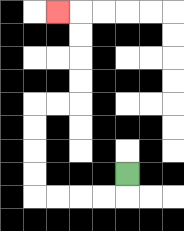{'start': '[5, 7]', 'end': '[2, 0]', 'path_directions': 'D,L,L,L,L,U,U,U,U,R,R,U,U,U,U,L', 'path_coordinates': '[[5, 7], [5, 8], [4, 8], [3, 8], [2, 8], [1, 8], [1, 7], [1, 6], [1, 5], [1, 4], [2, 4], [3, 4], [3, 3], [3, 2], [3, 1], [3, 0], [2, 0]]'}